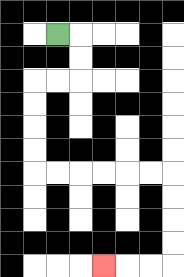{'start': '[2, 1]', 'end': '[4, 11]', 'path_directions': 'R,D,D,L,L,D,D,D,D,R,R,R,R,R,R,D,D,D,D,L,L,L', 'path_coordinates': '[[2, 1], [3, 1], [3, 2], [3, 3], [2, 3], [1, 3], [1, 4], [1, 5], [1, 6], [1, 7], [2, 7], [3, 7], [4, 7], [5, 7], [6, 7], [7, 7], [7, 8], [7, 9], [7, 10], [7, 11], [6, 11], [5, 11], [4, 11]]'}